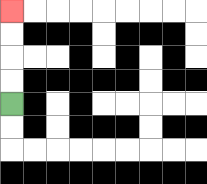{'start': '[0, 4]', 'end': '[0, 0]', 'path_directions': 'U,U,U,U', 'path_coordinates': '[[0, 4], [0, 3], [0, 2], [0, 1], [0, 0]]'}